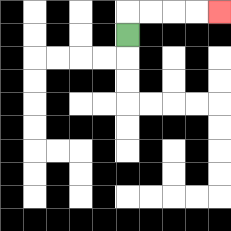{'start': '[5, 1]', 'end': '[9, 0]', 'path_directions': 'U,R,R,R,R', 'path_coordinates': '[[5, 1], [5, 0], [6, 0], [7, 0], [8, 0], [9, 0]]'}